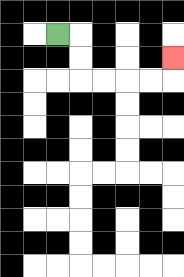{'start': '[2, 1]', 'end': '[7, 2]', 'path_directions': 'R,D,D,R,R,R,R,U', 'path_coordinates': '[[2, 1], [3, 1], [3, 2], [3, 3], [4, 3], [5, 3], [6, 3], [7, 3], [7, 2]]'}